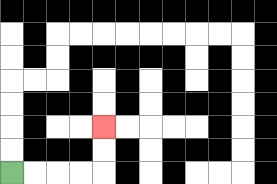{'start': '[0, 7]', 'end': '[4, 5]', 'path_directions': 'R,R,R,R,U,U', 'path_coordinates': '[[0, 7], [1, 7], [2, 7], [3, 7], [4, 7], [4, 6], [4, 5]]'}